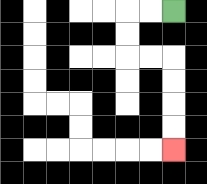{'start': '[7, 0]', 'end': '[7, 6]', 'path_directions': 'L,L,D,D,R,R,D,D,D,D', 'path_coordinates': '[[7, 0], [6, 0], [5, 0], [5, 1], [5, 2], [6, 2], [7, 2], [7, 3], [7, 4], [7, 5], [7, 6]]'}